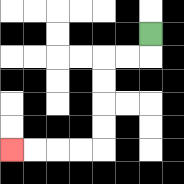{'start': '[6, 1]', 'end': '[0, 6]', 'path_directions': 'D,L,L,D,D,D,D,L,L,L,L', 'path_coordinates': '[[6, 1], [6, 2], [5, 2], [4, 2], [4, 3], [4, 4], [4, 5], [4, 6], [3, 6], [2, 6], [1, 6], [0, 6]]'}